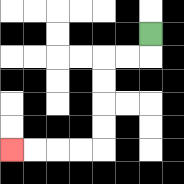{'start': '[6, 1]', 'end': '[0, 6]', 'path_directions': 'D,L,L,D,D,D,D,L,L,L,L', 'path_coordinates': '[[6, 1], [6, 2], [5, 2], [4, 2], [4, 3], [4, 4], [4, 5], [4, 6], [3, 6], [2, 6], [1, 6], [0, 6]]'}